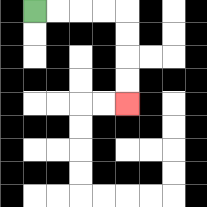{'start': '[1, 0]', 'end': '[5, 4]', 'path_directions': 'R,R,R,R,D,D,D,D', 'path_coordinates': '[[1, 0], [2, 0], [3, 0], [4, 0], [5, 0], [5, 1], [5, 2], [5, 3], [5, 4]]'}